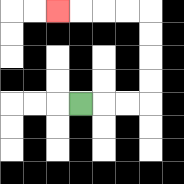{'start': '[3, 4]', 'end': '[2, 0]', 'path_directions': 'R,R,R,U,U,U,U,L,L,L,L', 'path_coordinates': '[[3, 4], [4, 4], [5, 4], [6, 4], [6, 3], [6, 2], [6, 1], [6, 0], [5, 0], [4, 0], [3, 0], [2, 0]]'}